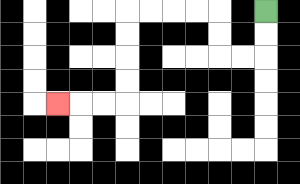{'start': '[11, 0]', 'end': '[2, 4]', 'path_directions': 'D,D,L,L,U,U,L,L,L,L,D,D,D,D,L,L,L', 'path_coordinates': '[[11, 0], [11, 1], [11, 2], [10, 2], [9, 2], [9, 1], [9, 0], [8, 0], [7, 0], [6, 0], [5, 0], [5, 1], [5, 2], [5, 3], [5, 4], [4, 4], [3, 4], [2, 4]]'}